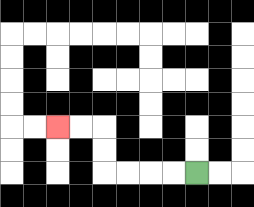{'start': '[8, 7]', 'end': '[2, 5]', 'path_directions': 'L,L,L,L,U,U,L,L', 'path_coordinates': '[[8, 7], [7, 7], [6, 7], [5, 7], [4, 7], [4, 6], [4, 5], [3, 5], [2, 5]]'}